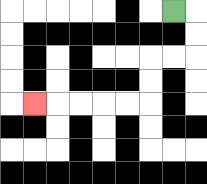{'start': '[7, 0]', 'end': '[1, 4]', 'path_directions': 'R,D,D,L,L,D,D,L,L,L,L,L', 'path_coordinates': '[[7, 0], [8, 0], [8, 1], [8, 2], [7, 2], [6, 2], [6, 3], [6, 4], [5, 4], [4, 4], [3, 4], [2, 4], [1, 4]]'}